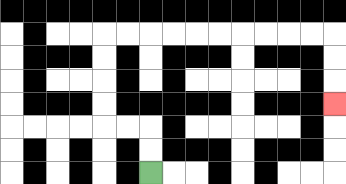{'start': '[6, 7]', 'end': '[14, 4]', 'path_directions': 'U,U,L,L,U,U,U,U,R,R,R,R,R,R,R,R,R,R,D,D,D', 'path_coordinates': '[[6, 7], [6, 6], [6, 5], [5, 5], [4, 5], [4, 4], [4, 3], [4, 2], [4, 1], [5, 1], [6, 1], [7, 1], [8, 1], [9, 1], [10, 1], [11, 1], [12, 1], [13, 1], [14, 1], [14, 2], [14, 3], [14, 4]]'}